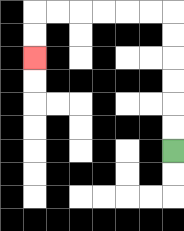{'start': '[7, 6]', 'end': '[1, 2]', 'path_directions': 'U,U,U,U,U,U,L,L,L,L,L,L,D,D', 'path_coordinates': '[[7, 6], [7, 5], [7, 4], [7, 3], [7, 2], [7, 1], [7, 0], [6, 0], [5, 0], [4, 0], [3, 0], [2, 0], [1, 0], [1, 1], [1, 2]]'}